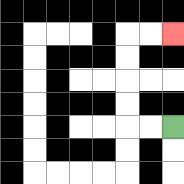{'start': '[7, 5]', 'end': '[7, 1]', 'path_directions': 'L,L,U,U,U,U,R,R', 'path_coordinates': '[[7, 5], [6, 5], [5, 5], [5, 4], [5, 3], [5, 2], [5, 1], [6, 1], [7, 1]]'}